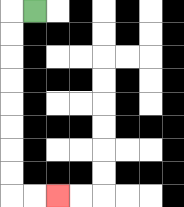{'start': '[1, 0]', 'end': '[2, 8]', 'path_directions': 'L,D,D,D,D,D,D,D,D,R,R', 'path_coordinates': '[[1, 0], [0, 0], [0, 1], [0, 2], [0, 3], [0, 4], [0, 5], [0, 6], [0, 7], [0, 8], [1, 8], [2, 8]]'}